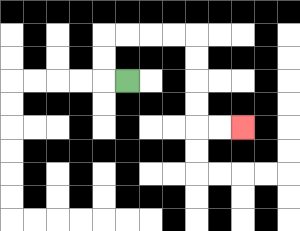{'start': '[5, 3]', 'end': '[10, 5]', 'path_directions': 'L,U,U,R,R,R,R,D,D,D,D,R,R', 'path_coordinates': '[[5, 3], [4, 3], [4, 2], [4, 1], [5, 1], [6, 1], [7, 1], [8, 1], [8, 2], [8, 3], [8, 4], [8, 5], [9, 5], [10, 5]]'}